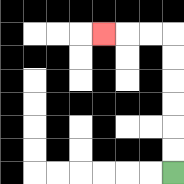{'start': '[7, 7]', 'end': '[4, 1]', 'path_directions': 'U,U,U,U,U,U,L,L,L', 'path_coordinates': '[[7, 7], [7, 6], [7, 5], [7, 4], [7, 3], [7, 2], [7, 1], [6, 1], [5, 1], [4, 1]]'}